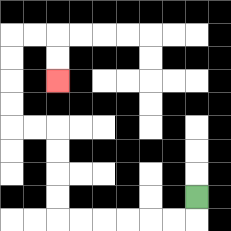{'start': '[8, 8]', 'end': '[2, 3]', 'path_directions': 'D,L,L,L,L,L,L,U,U,U,U,L,L,U,U,U,U,R,R,D,D', 'path_coordinates': '[[8, 8], [8, 9], [7, 9], [6, 9], [5, 9], [4, 9], [3, 9], [2, 9], [2, 8], [2, 7], [2, 6], [2, 5], [1, 5], [0, 5], [0, 4], [0, 3], [0, 2], [0, 1], [1, 1], [2, 1], [2, 2], [2, 3]]'}